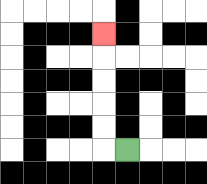{'start': '[5, 6]', 'end': '[4, 1]', 'path_directions': 'L,U,U,U,U,U', 'path_coordinates': '[[5, 6], [4, 6], [4, 5], [4, 4], [4, 3], [4, 2], [4, 1]]'}